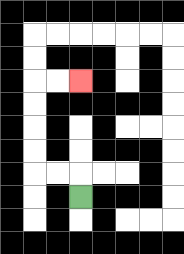{'start': '[3, 8]', 'end': '[3, 3]', 'path_directions': 'U,L,L,U,U,U,U,R,R', 'path_coordinates': '[[3, 8], [3, 7], [2, 7], [1, 7], [1, 6], [1, 5], [1, 4], [1, 3], [2, 3], [3, 3]]'}